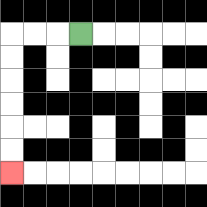{'start': '[3, 1]', 'end': '[0, 7]', 'path_directions': 'L,L,L,D,D,D,D,D,D', 'path_coordinates': '[[3, 1], [2, 1], [1, 1], [0, 1], [0, 2], [0, 3], [0, 4], [0, 5], [0, 6], [0, 7]]'}